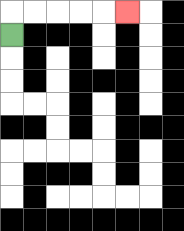{'start': '[0, 1]', 'end': '[5, 0]', 'path_directions': 'U,R,R,R,R,R', 'path_coordinates': '[[0, 1], [0, 0], [1, 0], [2, 0], [3, 0], [4, 0], [5, 0]]'}